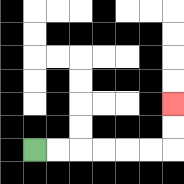{'start': '[1, 6]', 'end': '[7, 4]', 'path_directions': 'R,R,R,R,R,R,U,U', 'path_coordinates': '[[1, 6], [2, 6], [3, 6], [4, 6], [5, 6], [6, 6], [7, 6], [7, 5], [7, 4]]'}